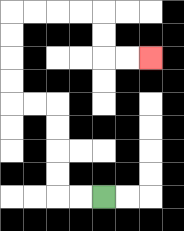{'start': '[4, 8]', 'end': '[6, 2]', 'path_directions': 'L,L,U,U,U,U,L,L,U,U,U,U,R,R,R,R,D,D,R,R', 'path_coordinates': '[[4, 8], [3, 8], [2, 8], [2, 7], [2, 6], [2, 5], [2, 4], [1, 4], [0, 4], [0, 3], [0, 2], [0, 1], [0, 0], [1, 0], [2, 0], [3, 0], [4, 0], [4, 1], [4, 2], [5, 2], [6, 2]]'}